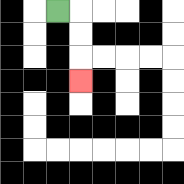{'start': '[2, 0]', 'end': '[3, 3]', 'path_directions': 'R,D,D,D', 'path_coordinates': '[[2, 0], [3, 0], [3, 1], [3, 2], [3, 3]]'}